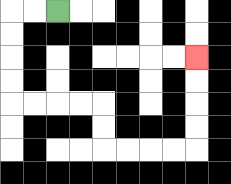{'start': '[2, 0]', 'end': '[8, 2]', 'path_directions': 'L,L,D,D,D,D,R,R,R,R,D,D,R,R,R,R,U,U,U,U', 'path_coordinates': '[[2, 0], [1, 0], [0, 0], [0, 1], [0, 2], [0, 3], [0, 4], [1, 4], [2, 4], [3, 4], [4, 4], [4, 5], [4, 6], [5, 6], [6, 6], [7, 6], [8, 6], [8, 5], [8, 4], [8, 3], [8, 2]]'}